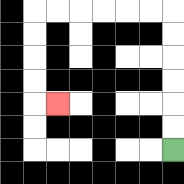{'start': '[7, 6]', 'end': '[2, 4]', 'path_directions': 'U,U,U,U,U,U,L,L,L,L,L,L,D,D,D,D,R', 'path_coordinates': '[[7, 6], [7, 5], [7, 4], [7, 3], [7, 2], [7, 1], [7, 0], [6, 0], [5, 0], [4, 0], [3, 0], [2, 0], [1, 0], [1, 1], [1, 2], [1, 3], [1, 4], [2, 4]]'}